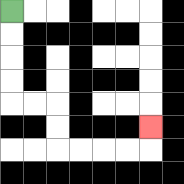{'start': '[0, 0]', 'end': '[6, 5]', 'path_directions': 'D,D,D,D,R,R,D,D,R,R,R,R,U', 'path_coordinates': '[[0, 0], [0, 1], [0, 2], [0, 3], [0, 4], [1, 4], [2, 4], [2, 5], [2, 6], [3, 6], [4, 6], [5, 6], [6, 6], [6, 5]]'}